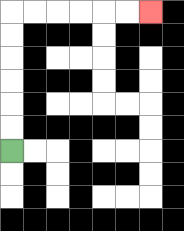{'start': '[0, 6]', 'end': '[6, 0]', 'path_directions': 'U,U,U,U,U,U,R,R,R,R,R,R', 'path_coordinates': '[[0, 6], [0, 5], [0, 4], [0, 3], [0, 2], [0, 1], [0, 0], [1, 0], [2, 0], [3, 0], [4, 0], [5, 0], [6, 0]]'}